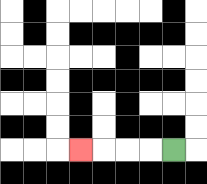{'start': '[7, 6]', 'end': '[3, 6]', 'path_directions': 'L,L,L,L', 'path_coordinates': '[[7, 6], [6, 6], [5, 6], [4, 6], [3, 6]]'}